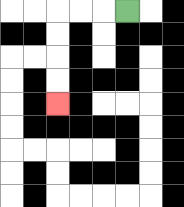{'start': '[5, 0]', 'end': '[2, 4]', 'path_directions': 'L,L,L,D,D,D,D', 'path_coordinates': '[[5, 0], [4, 0], [3, 0], [2, 0], [2, 1], [2, 2], [2, 3], [2, 4]]'}